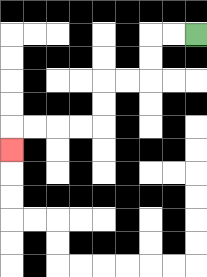{'start': '[8, 1]', 'end': '[0, 6]', 'path_directions': 'L,L,D,D,L,L,D,D,L,L,L,L,D', 'path_coordinates': '[[8, 1], [7, 1], [6, 1], [6, 2], [6, 3], [5, 3], [4, 3], [4, 4], [4, 5], [3, 5], [2, 5], [1, 5], [0, 5], [0, 6]]'}